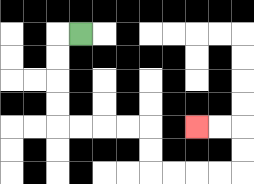{'start': '[3, 1]', 'end': '[8, 5]', 'path_directions': 'L,D,D,D,D,R,R,R,R,D,D,R,R,R,R,U,U,L,L', 'path_coordinates': '[[3, 1], [2, 1], [2, 2], [2, 3], [2, 4], [2, 5], [3, 5], [4, 5], [5, 5], [6, 5], [6, 6], [6, 7], [7, 7], [8, 7], [9, 7], [10, 7], [10, 6], [10, 5], [9, 5], [8, 5]]'}